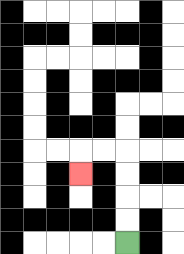{'start': '[5, 10]', 'end': '[3, 7]', 'path_directions': 'U,U,U,U,L,L,D', 'path_coordinates': '[[5, 10], [5, 9], [5, 8], [5, 7], [5, 6], [4, 6], [3, 6], [3, 7]]'}